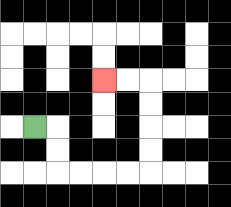{'start': '[1, 5]', 'end': '[4, 3]', 'path_directions': 'R,D,D,R,R,R,R,U,U,U,U,L,L', 'path_coordinates': '[[1, 5], [2, 5], [2, 6], [2, 7], [3, 7], [4, 7], [5, 7], [6, 7], [6, 6], [6, 5], [6, 4], [6, 3], [5, 3], [4, 3]]'}